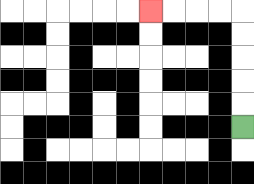{'start': '[10, 5]', 'end': '[6, 0]', 'path_directions': 'U,U,U,U,U,L,L,L,L', 'path_coordinates': '[[10, 5], [10, 4], [10, 3], [10, 2], [10, 1], [10, 0], [9, 0], [8, 0], [7, 0], [6, 0]]'}